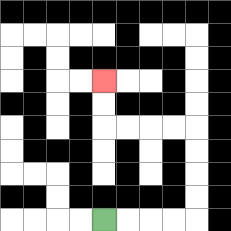{'start': '[4, 9]', 'end': '[4, 3]', 'path_directions': 'R,R,R,R,U,U,U,U,L,L,L,L,U,U', 'path_coordinates': '[[4, 9], [5, 9], [6, 9], [7, 9], [8, 9], [8, 8], [8, 7], [8, 6], [8, 5], [7, 5], [6, 5], [5, 5], [4, 5], [4, 4], [4, 3]]'}